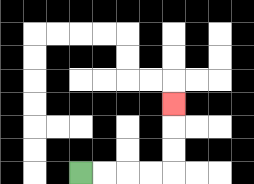{'start': '[3, 7]', 'end': '[7, 4]', 'path_directions': 'R,R,R,R,U,U,U', 'path_coordinates': '[[3, 7], [4, 7], [5, 7], [6, 7], [7, 7], [7, 6], [7, 5], [7, 4]]'}